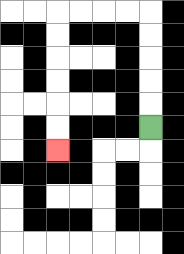{'start': '[6, 5]', 'end': '[2, 6]', 'path_directions': 'U,U,U,U,U,L,L,L,L,D,D,D,D,D,D', 'path_coordinates': '[[6, 5], [6, 4], [6, 3], [6, 2], [6, 1], [6, 0], [5, 0], [4, 0], [3, 0], [2, 0], [2, 1], [2, 2], [2, 3], [2, 4], [2, 5], [2, 6]]'}